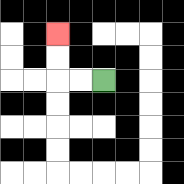{'start': '[4, 3]', 'end': '[2, 1]', 'path_directions': 'L,L,U,U', 'path_coordinates': '[[4, 3], [3, 3], [2, 3], [2, 2], [2, 1]]'}